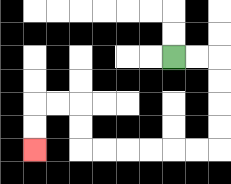{'start': '[7, 2]', 'end': '[1, 6]', 'path_directions': 'R,R,D,D,D,D,L,L,L,L,L,L,U,U,L,L,D,D', 'path_coordinates': '[[7, 2], [8, 2], [9, 2], [9, 3], [9, 4], [9, 5], [9, 6], [8, 6], [7, 6], [6, 6], [5, 6], [4, 6], [3, 6], [3, 5], [3, 4], [2, 4], [1, 4], [1, 5], [1, 6]]'}